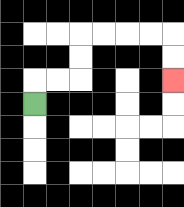{'start': '[1, 4]', 'end': '[7, 3]', 'path_directions': 'U,R,R,U,U,R,R,R,R,D,D', 'path_coordinates': '[[1, 4], [1, 3], [2, 3], [3, 3], [3, 2], [3, 1], [4, 1], [5, 1], [6, 1], [7, 1], [7, 2], [7, 3]]'}